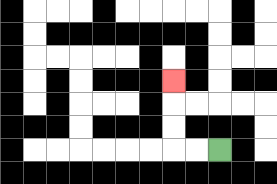{'start': '[9, 6]', 'end': '[7, 3]', 'path_directions': 'L,L,U,U,U', 'path_coordinates': '[[9, 6], [8, 6], [7, 6], [7, 5], [7, 4], [7, 3]]'}